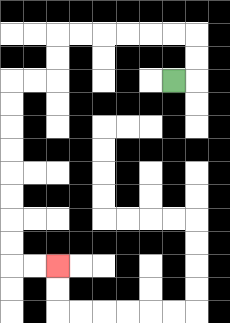{'start': '[7, 3]', 'end': '[2, 11]', 'path_directions': 'R,U,U,L,L,L,L,L,L,D,D,L,L,D,D,D,D,D,D,D,D,R,R', 'path_coordinates': '[[7, 3], [8, 3], [8, 2], [8, 1], [7, 1], [6, 1], [5, 1], [4, 1], [3, 1], [2, 1], [2, 2], [2, 3], [1, 3], [0, 3], [0, 4], [0, 5], [0, 6], [0, 7], [0, 8], [0, 9], [0, 10], [0, 11], [1, 11], [2, 11]]'}